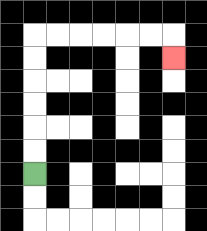{'start': '[1, 7]', 'end': '[7, 2]', 'path_directions': 'U,U,U,U,U,U,R,R,R,R,R,R,D', 'path_coordinates': '[[1, 7], [1, 6], [1, 5], [1, 4], [1, 3], [1, 2], [1, 1], [2, 1], [3, 1], [4, 1], [5, 1], [6, 1], [7, 1], [7, 2]]'}